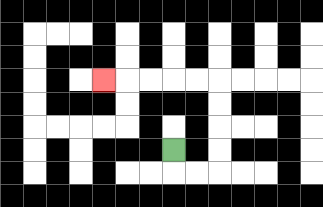{'start': '[7, 6]', 'end': '[4, 3]', 'path_directions': 'D,R,R,U,U,U,U,L,L,L,L,L', 'path_coordinates': '[[7, 6], [7, 7], [8, 7], [9, 7], [9, 6], [9, 5], [9, 4], [9, 3], [8, 3], [7, 3], [6, 3], [5, 3], [4, 3]]'}